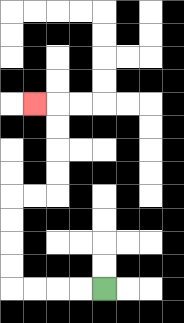{'start': '[4, 12]', 'end': '[1, 4]', 'path_directions': 'L,L,L,L,U,U,U,U,R,R,U,U,U,U,L', 'path_coordinates': '[[4, 12], [3, 12], [2, 12], [1, 12], [0, 12], [0, 11], [0, 10], [0, 9], [0, 8], [1, 8], [2, 8], [2, 7], [2, 6], [2, 5], [2, 4], [1, 4]]'}